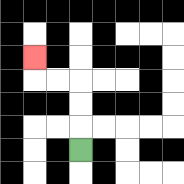{'start': '[3, 6]', 'end': '[1, 2]', 'path_directions': 'U,U,U,L,L,U', 'path_coordinates': '[[3, 6], [3, 5], [3, 4], [3, 3], [2, 3], [1, 3], [1, 2]]'}